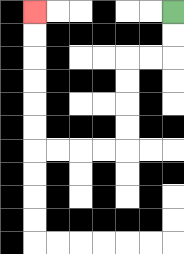{'start': '[7, 0]', 'end': '[1, 0]', 'path_directions': 'D,D,L,L,D,D,D,D,L,L,L,L,U,U,U,U,U,U', 'path_coordinates': '[[7, 0], [7, 1], [7, 2], [6, 2], [5, 2], [5, 3], [5, 4], [5, 5], [5, 6], [4, 6], [3, 6], [2, 6], [1, 6], [1, 5], [1, 4], [1, 3], [1, 2], [1, 1], [1, 0]]'}